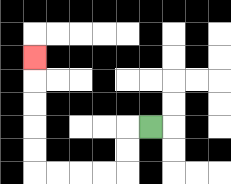{'start': '[6, 5]', 'end': '[1, 2]', 'path_directions': 'L,D,D,L,L,L,L,U,U,U,U,U', 'path_coordinates': '[[6, 5], [5, 5], [5, 6], [5, 7], [4, 7], [3, 7], [2, 7], [1, 7], [1, 6], [1, 5], [1, 4], [1, 3], [1, 2]]'}